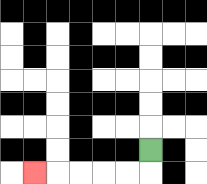{'start': '[6, 6]', 'end': '[1, 7]', 'path_directions': 'D,L,L,L,L,L', 'path_coordinates': '[[6, 6], [6, 7], [5, 7], [4, 7], [3, 7], [2, 7], [1, 7]]'}